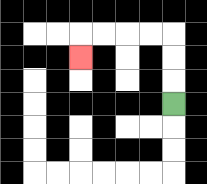{'start': '[7, 4]', 'end': '[3, 2]', 'path_directions': 'U,U,U,L,L,L,L,D', 'path_coordinates': '[[7, 4], [7, 3], [7, 2], [7, 1], [6, 1], [5, 1], [4, 1], [3, 1], [3, 2]]'}